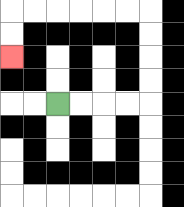{'start': '[2, 4]', 'end': '[0, 2]', 'path_directions': 'R,R,R,R,U,U,U,U,L,L,L,L,L,L,D,D', 'path_coordinates': '[[2, 4], [3, 4], [4, 4], [5, 4], [6, 4], [6, 3], [6, 2], [6, 1], [6, 0], [5, 0], [4, 0], [3, 0], [2, 0], [1, 0], [0, 0], [0, 1], [0, 2]]'}